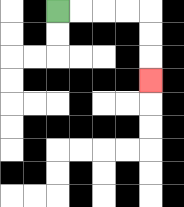{'start': '[2, 0]', 'end': '[6, 3]', 'path_directions': 'R,R,R,R,D,D,D', 'path_coordinates': '[[2, 0], [3, 0], [4, 0], [5, 0], [6, 0], [6, 1], [6, 2], [6, 3]]'}